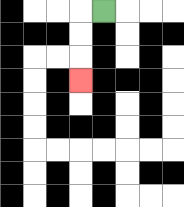{'start': '[4, 0]', 'end': '[3, 3]', 'path_directions': 'L,D,D,D', 'path_coordinates': '[[4, 0], [3, 0], [3, 1], [3, 2], [3, 3]]'}